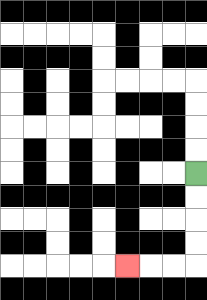{'start': '[8, 7]', 'end': '[5, 11]', 'path_directions': 'D,D,D,D,L,L,L', 'path_coordinates': '[[8, 7], [8, 8], [8, 9], [8, 10], [8, 11], [7, 11], [6, 11], [5, 11]]'}